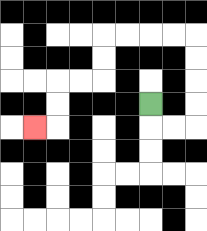{'start': '[6, 4]', 'end': '[1, 5]', 'path_directions': 'D,R,R,U,U,U,U,L,L,L,L,D,D,L,L,D,D,L', 'path_coordinates': '[[6, 4], [6, 5], [7, 5], [8, 5], [8, 4], [8, 3], [8, 2], [8, 1], [7, 1], [6, 1], [5, 1], [4, 1], [4, 2], [4, 3], [3, 3], [2, 3], [2, 4], [2, 5], [1, 5]]'}